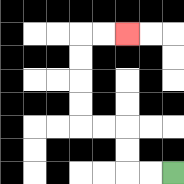{'start': '[7, 7]', 'end': '[5, 1]', 'path_directions': 'L,L,U,U,L,L,U,U,U,U,R,R', 'path_coordinates': '[[7, 7], [6, 7], [5, 7], [5, 6], [5, 5], [4, 5], [3, 5], [3, 4], [3, 3], [3, 2], [3, 1], [4, 1], [5, 1]]'}